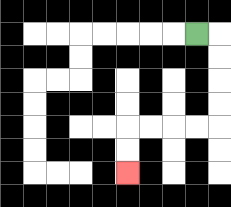{'start': '[8, 1]', 'end': '[5, 7]', 'path_directions': 'R,D,D,D,D,L,L,L,L,D,D', 'path_coordinates': '[[8, 1], [9, 1], [9, 2], [9, 3], [9, 4], [9, 5], [8, 5], [7, 5], [6, 5], [5, 5], [5, 6], [5, 7]]'}